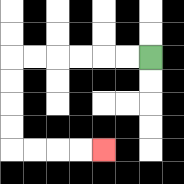{'start': '[6, 2]', 'end': '[4, 6]', 'path_directions': 'L,L,L,L,L,L,D,D,D,D,R,R,R,R', 'path_coordinates': '[[6, 2], [5, 2], [4, 2], [3, 2], [2, 2], [1, 2], [0, 2], [0, 3], [0, 4], [0, 5], [0, 6], [1, 6], [2, 6], [3, 6], [4, 6]]'}